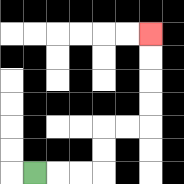{'start': '[1, 7]', 'end': '[6, 1]', 'path_directions': 'R,R,R,U,U,R,R,U,U,U,U', 'path_coordinates': '[[1, 7], [2, 7], [3, 7], [4, 7], [4, 6], [4, 5], [5, 5], [6, 5], [6, 4], [6, 3], [6, 2], [6, 1]]'}